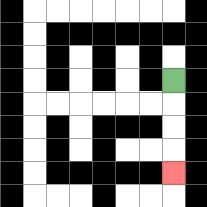{'start': '[7, 3]', 'end': '[7, 7]', 'path_directions': 'D,D,D,D', 'path_coordinates': '[[7, 3], [7, 4], [7, 5], [7, 6], [7, 7]]'}